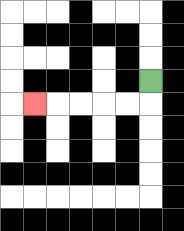{'start': '[6, 3]', 'end': '[1, 4]', 'path_directions': 'D,L,L,L,L,L', 'path_coordinates': '[[6, 3], [6, 4], [5, 4], [4, 4], [3, 4], [2, 4], [1, 4]]'}